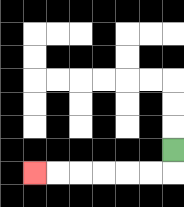{'start': '[7, 6]', 'end': '[1, 7]', 'path_directions': 'D,L,L,L,L,L,L', 'path_coordinates': '[[7, 6], [7, 7], [6, 7], [5, 7], [4, 7], [3, 7], [2, 7], [1, 7]]'}